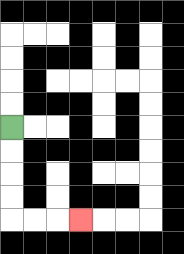{'start': '[0, 5]', 'end': '[3, 9]', 'path_directions': 'D,D,D,D,R,R,R', 'path_coordinates': '[[0, 5], [0, 6], [0, 7], [0, 8], [0, 9], [1, 9], [2, 9], [3, 9]]'}